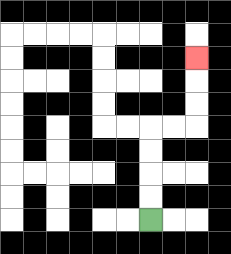{'start': '[6, 9]', 'end': '[8, 2]', 'path_directions': 'U,U,U,U,R,R,U,U,U', 'path_coordinates': '[[6, 9], [6, 8], [6, 7], [6, 6], [6, 5], [7, 5], [8, 5], [8, 4], [8, 3], [8, 2]]'}